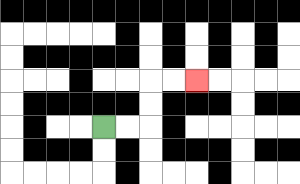{'start': '[4, 5]', 'end': '[8, 3]', 'path_directions': 'R,R,U,U,R,R', 'path_coordinates': '[[4, 5], [5, 5], [6, 5], [6, 4], [6, 3], [7, 3], [8, 3]]'}